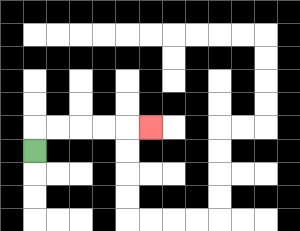{'start': '[1, 6]', 'end': '[6, 5]', 'path_directions': 'U,R,R,R,R,R', 'path_coordinates': '[[1, 6], [1, 5], [2, 5], [3, 5], [4, 5], [5, 5], [6, 5]]'}